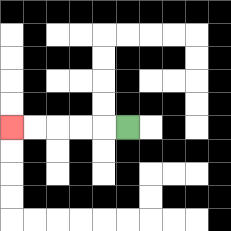{'start': '[5, 5]', 'end': '[0, 5]', 'path_directions': 'L,L,L,L,L', 'path_coordinates': '[[5, 5], [4, 5], [3, 5], [2, 5], [1, 5], [0, 5]]'}